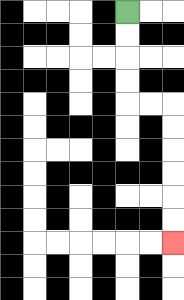{'start': '[5, 0]', 'end': '[7, 10]', 'path_directions': 'D,D,D,D,R,R,D,D,D,D,D,D', 'path_coordinates': '[[5, 0], [5, 1], [5, 2], [5, 3], [5, 4], [6, 4], [7, 4], [7, 5], [7, 6], [7, 7], [7, 8], [7, 9], [7, 10]]'}